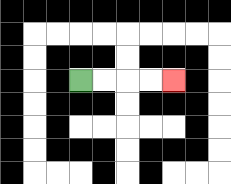{'start': '[3, 3]', 'end': '[7, 3]', 'path_directions': 'R,R,R,R', 'path_coordinates': '[[3, 3], [4, 3], [5, 3], [6, 3], [7, 3]]'}